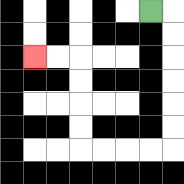{'start': '[6, 0]', 'end': '[1, 2]', 'path_directions': 'R,D,D,D,D,D,D,L,L,L,L,U,U,U,U,L,L', 'path_coordinates': '[[6, 0], [7, 0], [7, 1], [7, 2], [7, 3], [7, 4], [7, 5], [7, 6], [6, 6], [5, 6], [4, 6], [3, 6], [3, 5], [3, 4], [3, 3], [3, 2], [2, 2], [1, 2]]'}